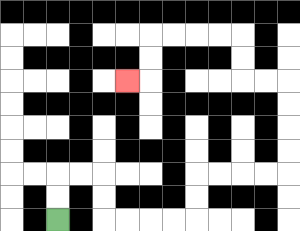{'start': '[2, 9]', 'end': '[5, 3]', 'path_directions': 'U,U,R,R,D,D,R,R,R,R,U,U,R,R,R,R,U,U,U,U,L,L,U,U,L,L,L,L,D,D,L', 'path_coordinates': '[[2, 9], [2, 8], [2, 7], [3, 7], [4, 7], [4, 8], [4, 9], [5, 9], [6, 9], [7, 9], [8, 9], [8, 8], [8, 7], [9, 7], [10, 7], [11, 7], [12, 7], [12, 6], [12, 5], [12, 4], [12, 3], [11, 3], [10, 3], [10, 2], [10, 1], [9, 1], [8, 1], [7, 1], [6, 1], [6, 2], [6, 3], [5, 3]]'}